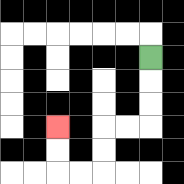{'start': '[6, 2]', 'end': '[2, 5]', 'path_directions': 'D,D,D,L,L,D,D,L,L,U,U', 'path_coordinates': '[[6, 2], [6, 3], [6, 4], [6, 5], [5, 5], [4, 5], [4, 6], [4, 7], [3, 7], [2, 7], [2, 6], [2, 5]]'}